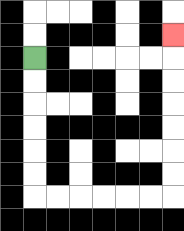{'start': '[1, 2]', 'end': '[7, 1]', 'path_directions': 'D,D,D,D,D,D,R,R,R,R,R,R,U,U,U,U,U,U,U', 'path_coordinates': '[[1, 2], [1, 3], [1, 4], [1, 5], [1, 6], [1, 7], [1, 8], [2, 8], [3, 8], [4, 8], [5, 8], [6, 8], [7, 8], [7, 7], [7, 6], [7, 5], [7, 4], [7, 3], [7, 2], [7, 1]]'}